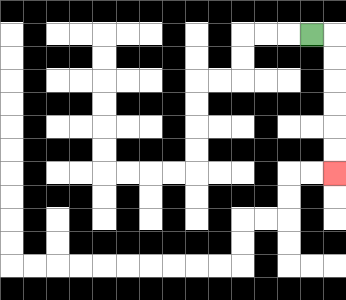{'start': '[13, 1]', 'end': '[14, 7]', 'path_directions': 'R,D,D,D,D,D,D', 'path_coordinates': '[[13, 1], [14, 1], [14, 2], [14, 3], [14, 4], [14, 5], [14, 6], [14, 7]]'}